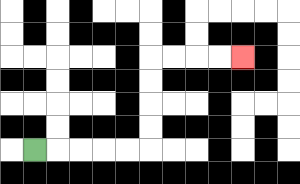{'start': '[1, 6]', 'end': '[10, 2]', 'path_directions': 'R,R,R,R,R,U,U,U,U,R,R,R,R', 'path_coordinates': '[[1, 6], [2, 6], [3, 6], [4, 6], [5, 6], [6, 6], [6, 5], [6, 4], [6, 3], [6, 2], [7, 2], [8, 2], [9, 2], [10, 2]]'}